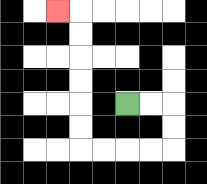{'start': '[5, 4]', 'end': '[2, 0]', 'path_directions': 'R,R,D,D,L,L,L,L,U,U,U,U,U,U,L', 'path_coordinates': '[[5, 4], [6, 4], [7, 4], [7, 5], [7, 6], [6, 6], [5, 6], [4, 6], [3, 6], [3, 5], [3, 4], [3, 3], [3, 2], [3, 1], [3, 0], [2, 0]]'}